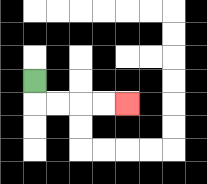{'start': '[1, 3]', 'end': '[5, 4]', 'path_directions': 'D,R,R,R,R', 'path_coordinates': '[[1, 3], [1, 4], [2, 4], [3, 4], [4, 4], [5, 4]]'}